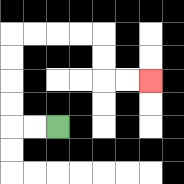{'start': '[2, 5]', 'end': '[6, 3]', 'path_directions': 'L,L,U,U,U,U,R,R,R,R,D,D,R,R', 'path_coordinates': '[[2, 5], [1, 5], [0, 5], [0, 4], [0, 3], [0, 2], [0, 1], [1, 1], [2, 1], [3, 1], [4, 1], [4, 2], [4, 3], [5, 3], [6, 3]]'}